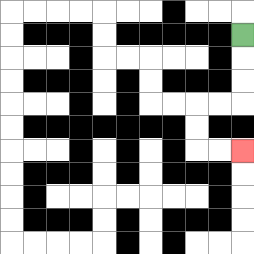{'start': '[10, 1]', 'end': '[10, 6]', 'path_directions': 'D,D,D,L,L,D,D,R,R', 'path_coordinates': '[[10, 1], [10, 2], [10, 3], [10, 4], [9, 4], [8, 4], [8, 5], [8, 6], [9, 6], [10, 6]]'}